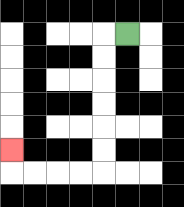{'start': '[5, 1]', 'end': '[0, 6]', 'path_directions': 'L,D,D,D,D,D,D,L,L,L,L,U', 'path_coordinates': '[[5, 1], [4, 1], [4, 2], [4, 3], [4, 4], [4, 5], [4, 6], [4, 7], [3, 7], [2, 7], [1, 7], [0, 7], [0, 6]]'}